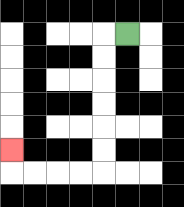{'start': '[5, 1]', 'end': '[0, 6]', 'path_directions': 'L,D,D,D,D,D,D,L,L,L,L,U', 'path_coordinates': '[[5, 1], [4, 1], [4, 2], [4, 3], [4, 4], [4, 5], [4, 6], [4, 7], [3, 7], [2, 7], [1, 7], [0, 7], [0, 6]]'}